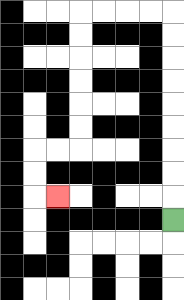{'start': '[7, 9]', 'end': '[2, 8]', 'path_directions': 'U,U,U,U,U,U,U,U,U,L,L,L,L,D,D,D,D,D,D,L,L,D,D,R', 'path_coordinates': '[[7, 9], [7, 8], [7, 7], [7, 6], [7, 5], [7, 4], [7, 3], [7, 2], [7, 1], [7, 0], [6, 0], [5, 0], [4, 0], [3, 0], [3, 1], [3, 2], [3, 3], [3, 4], [3, 5], [3, 6], [2, 6], [1, 6], [1, 7], [1, 8], [2, 8]]'}